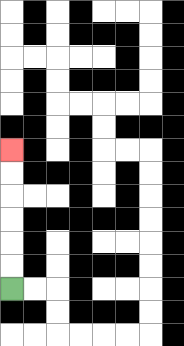{'start': '[0, 12]', 'end': '[0, 6]', 'path_directions': 'U,U,U,U,U,U', 'path_coordinates': '[[0, 12], [0, 11], [0, 10], [0, 9], [0, 8], [0, 7], [0, 6]]'}